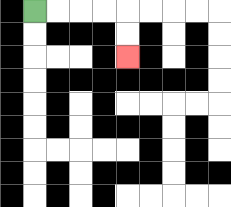{'start': '[1, 0]', 'end': '[5, 2]', 'path_directions': 'R,R,R,R,D,D', 'path_coordinates': '[[1, 0], [2, 0], [3, 0], [4, 0], [5, 0], [5, 1], [5, 2]]'}